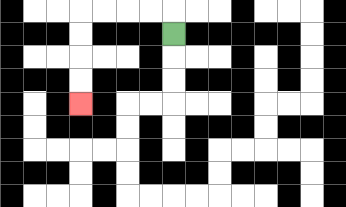{'start': '[7, 1]', 'end': '[3, 4]', 'path_directions': 'U,L,L,L,L,D,D,D,D', 'path_coordinates': '[[7, 1], [7, 0], [6, 0], [5, 0], [4, 0], [3, 0], [3, 1], [3, 2], [3, 3], [3, 4]]'}